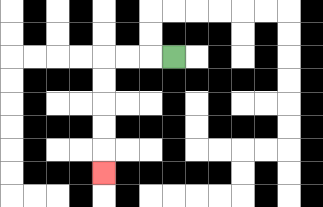{'start': '[7, 2]', 'end': '[4, 7]', 'path_directions': 'L,L,L,D,D,D,D,D', 'path_coordinates': '[[7, 2], [6, 2], [5, 2], [4, 2], [4, 3], [4, 4], [4, 5], [4, 6], [4, 7]]'}